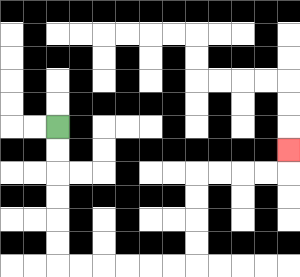{'start': '[2, 5]', 'end': '[12, 6]', 'path_directions': 'D,D,D,D,D,D,R,R,R,R,R,R,U,U,U,U,R,R,R,R,U', 'path_coordinates': '[[2, 5], [2, 6], [2, 7], [2, 8], [2, 9], [2, 10], [2, 11], [3, 11], [4, 11], [5, 11], [6, 11], [7, 11], [8, 11], [8, 10], [8, 9], [8, 8], [8, 7], [9, 7], [10, 7], [11, 7], [12, 7], [12, 6]]'}